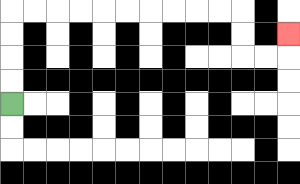{'start': '[0, 4]', 'end': '[12, 1]', 'path_directions': 'U,U,U,U,R,R,R,R,R,R,R,R,R,R,D,D,R,R,U', 'path_coordinates': '[[0, 4], [0, 3], [0, 2], [0, 1], [0, 0], [1, 0], [2, 0], [3, 0], [4, 0], [5, 0], [6, 0], [7, 0], [8, 0], [9, 0], [10, 0], [10, 1], [10, 2], [11, 2], [12, 2], [12, 1]]'}